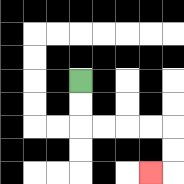{'start': '[3, 3]', 'end': '[6, 7]', 'path_directions': 'D,D,R,R,R,R,D,D,L', 'path_coordinates': '[[3, 3], [3, 4], [3, 5], [4, 5], [5, 5], [6, 5], [7, 5], [7, 6], [7, 7], [6, 7]]'}